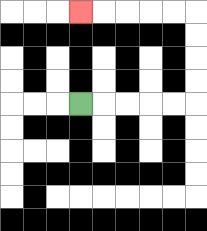{'start': '[3, 4]', 'end': '[3, 0]', 'path_directions': 'R,R,R,R,R,U,U,U,U,L,L,L,L,L', 'path_coordinates': '[[3, 4], [4, 4], [5, 4], [6, 4], [7, 4], [8, 4], [8, 3], [8, 2], [8, 1], [8, 0], [7, 0], [6, 0], [5, 0], [4, 0], [3, 0]]'}